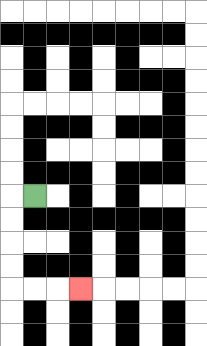{'start': '[1, 8]', 'end': '[3, 12]', 'path_directions': 'L,D,D,D,D,R,R,R', 'path_coordinates': '[[1, 8], [0, 8], [0, 9], [0, 10], [0, 11], [0, 12], [1, 12], [2, 12], [3, 12]]'}